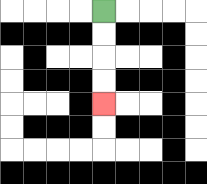{'start': '[4, 0]', 'end': '[4, 4]', 'path_directions': 'D,D,D,D', 'path_coordinates': '[[4, 0], [4, 1], [4, 2], [4, 3], [4, 4]]'}